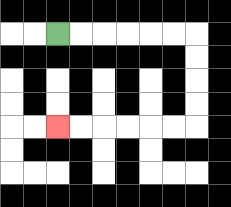{'start': '[2, 1]', 'end': '[2, 5]', 'path_directions': 'R,R,R,R,R,R,D,D,D,D,L,L,L,L,L,L', 'path_coordinates': '[[2, 1], [3, 1], [4, 1], [5, 1], [6, 1], [7, 1], [8, 1], [8, 2], [8, 3], [8, 4], [8, 5], [7, 5], [6, 5], [5, 5], [4, 5], [3, 5], [2, 5]]'}